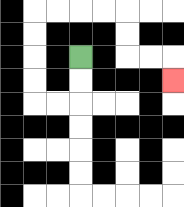{'start': '[3, 2]', 'end': '[7, 3]', 'path_directions': 'D,D,L,L,U,U,U,U,R,R,R,R,D,D,R,R,D', 'path_coordinates': '[[3, 2], [3, 3], [3, 4], [2, 4], [1, 4], [1, 3], [1, 2], [1, 1], [1, 0], [2, 0], [3, 0], [4, 0], [5, 0], [5, 1], [5, 2], [6, 2], [7, 2], [7, 3]]'}